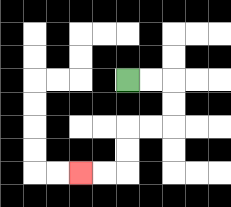{'start': '[5, 3]', 'end': '[3, 7]', 'path_directions': 'R,R,D,D,L,L,D,D,L,L', 'path_coordinates': '[[5, 3], [6, 3], [7, 3], [7, 4], [7, 5], [6, 5], [5, 5], [5, 6], [5, 7], [4, 7], [3, 7]]'}